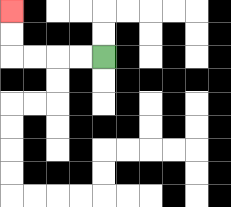{'start': '[4, 2]', 'end': '[0, 0]', 'path_directions': 'L,L,L,L,U,U', 'path_coordinates': '[[4, 2], [3, 2], [2, 2], [1, 2], [0, 2], [0, 1], [0, 0]]'}